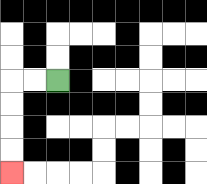{'start': '[2, 3]', 'end': '[0, 7]', 'path_directions': 'L,L,D,D,D,D', 'path_coordinates': '[[2, 3], [1, 3], [0, 3], [0, 4], [0, 5], [0, 6], [0, 7]]'}